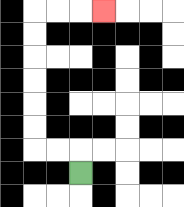{'start': '[3, 7]', 'end': '[4, 0]', 'path_directions': 'U,L,L,U,U,U,U,U,U,R,R,R', 'path_coordinates': '[[3, 7], [3, 6], [2, 6], [1, 6], [1, 5], [1, 4], [1, 3], [1, 2], [1, 1], [1, 0], [2, 0], [3, 0], [4, 0]]'}